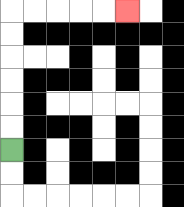{'start': '[0, 6]', 'end': '[5, 0]', 'path_directions': 'U,U,U,U,U,U,R,R,R,R,R', 'path_coordinates': '[[0, 6], [0, 5], [0, 4], [0, 3], [0, 2], [0, 1], [0, 0], [1, 0], [2, 0], [3, 0], [4, 0], [5, 0]]'}